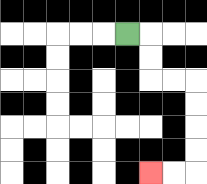{'start': '[5, 1]', 'end': '[6, 7]', 'path_directions': 'R,D,D,R,R,D,D,D,D,L,L', 'path_coordinates': '[[5, 1], [6, 1], [6, 2], [6, 3], [7, 3], [8, 3], [8, 4], [8, 5], [8, 6], [8, 7], [7, 7], [6, 7]]'}